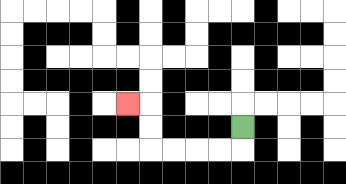{'start': '[10, 5]', 'end': '[5, 4]', 'path_directions': 'D,L,L,L,L,U,U,L', 'path_coordinates': '[[10, 5], [10, 6], [9, 6], [8, 6], [7, 6], [6, 6], [6, 5], [6, 4], [5, 4]]'}